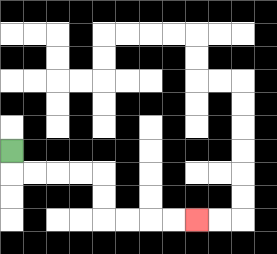{'start': '[0, 6]', 'end': '[8, 9]', 'path_directions': 'D,R,R,R,R,D,D,R,R,R,R', 'path_coordinates': '[[0, 6], [0, 7], [1, 7], [2, 7], [3, 7], [4, 7], [4, 8], [4, 9], [5, 9], [6, 9], [7, 9], [8, 9]]'}